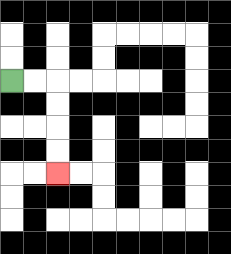{'start': '[0, 3]', 'end': '[2, 7]', 'path_directions': 'R,R,D,D,D,D', 'path_coordinates': '[[0, 3], [1, 3], [2, 3], [2, 4], [2, 5], [2, 6], [2, 7]]'}